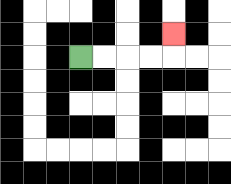{'start': '[3, 2]', 'end': '[7, 1]', 'path_directions': 'R,R,R,R,U', 'path_coordinates': '[[3, 2], [4, 2], [5, 2], [6, 2], [7, 2], [7, 1]]'}